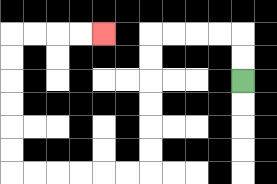{'start': '[10, 3]', 'end': '[4, 1]', 'path_directions': 'U,U,L,L,L,L,D,D,D,D,D,D,L,L,L,L,L,L,U,U,U,U,U,U,R,R,R,R', 'path_coordinates': '[[10, 3], [10, 2], [10, 1], [9, 1], [8, 1], [7, 1], [6, 1], [6, 2], [6, 3], [6, 4], [6, 5], [6, 6], [6, 7], [5, 7], [4, 7], [3, 7], [2, 7], [1, 7], [0, 7], [0, 6], [0, 5], [0, 4], [0, 3], [0, 2], [0, 1], [1, 1], [2, 1], [3, 1], [4, 1]]'}